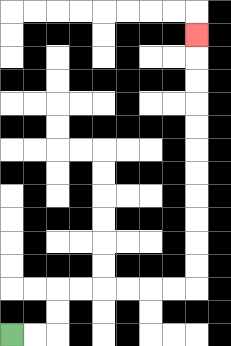{'start': '[0, 14]', 'end': '[8, 1]', 'path_directions': 'R,R,U,U,R,R,R,R,R,R,U,U,U,U,U,U,U,U,U,U,U', 'path_coordinates': '[[0, 14], [1, 14], [2, 14], [2, 13], [2, 12], [3, 12], [4, 12], [5, 12], [6, 12], [7, 12], [8, 12], [8, 11], [8, 10], [8, 9], [8, 8], [8, 7], [8, 6], [8, 5], [8, 4], [8, 3], [8, 2], [8, 1]]'}